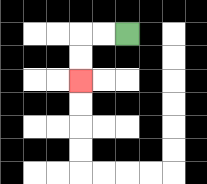{'start': '[5, 1]', 'end': '[3, 3]', 'path_directions': 'L,L,D,D', 'path_coordinates': '[[5, 1], [4, 1], [3, 1], [3, 2], [3, 3]]'}